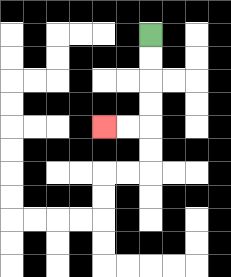{'start': '[6, 1]', 'end': '[4, 5]', 'path_directions': 'D,D,D,D,L,L', 'path_coordinates': '[[6, 1], [6, 2], [6, 3], [6, 4], [6, 5], [5, 5], [4, 5]]'}